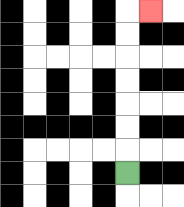{'start': '[5, 7]', 'end': '[6, 0]', 'path_directions': 'U,U,U,U,U,U,U,R', 'path_coordinates': '[[5, 7], [5, 6], [5, 5], [5, 4], [5, 3], [5, 2], [5, 1], [5, 0], [6, 0]]'}